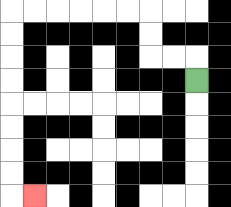{'start': '[8, 3]', 'end': '[1, 8]', 'path_directions': 'U,L,L,U,U,L,L,L,L,L,L,D,D,D,D,D,D,D,D,R', 'path_coordinates': '[[8, 3], [8, 2], [7, 2], [6, 2], [6, 1], [6, 0], [5, 0], [4, 0], [3, 0], [2, 0], [1, 0], [0, 0], [0, 1], [0, 2], [0, 3], [0, 4], [0, 5], [0, 6], [0, 7], [0, 8], [1, 8]]'}